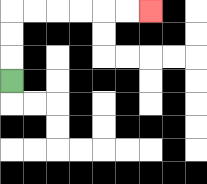{'start': '[0, 3]', 'end': '[6, 0]', 'path_directions': 'U,U,U,R,R,R,R,R,R', 'path_coordinates': '[[0, 3], [0, 2], [0, 1], [0, 0], [1, 0], [2, 0], [3, 0], [4, 0], [5, 0], [6, 0]]'}